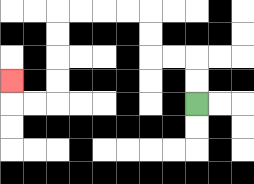{'start': '[8, 4]', 'end': '[0, 3]', 'path_directions': 'U,U,L,L,U,U,L,L,L,L,D,D,D,D,L,L,U', 'path_coordinates': '[[8, 4], [8, 3], [8, 2], [7, 2], [6, 2], [6, 1], [6, 0], [5, 0], [4, 0], [3, 0], [2, 0], [2, 1], [2, 2], [2, 3], [2, 4], [1, 4], [0, 4], [0, 3]]'}